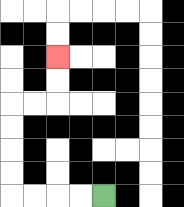{'start': '[4, 8]', 'end': '[2, 2]', 'path_directions': 'L,L,L,L,U,U,U,U,R,R,U,U', 'path_coordinates': '[[4, 8], [3, 8], [2, 8], [1, 8], [0, 8], [0, 7], [0, 6], [0, 5], [0, 4], [1, 4], [2, 4], [2, 3], [2, 2]]'}